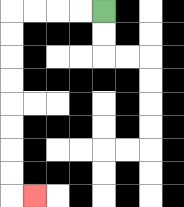{'start': '[4, 0]', 'end': '[1, 8]', 'path_directions': 'L,L,L,L,D,D,D,D,D,D,D,D,R', 'path_coordinates': '[[4, 0], [3, 0], [2, 0], [1, 0], [0, 0], [0, 1], [0, 2], [0, 3], [0, 4], [0, 5], [0, 6], [0, 7], [0, 8], [1, 8]]'}